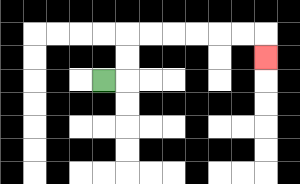{'start': '[4, 3]', 'end': '[11, 2]', 'path_directions': 'R,U,U,R,R,R,R,R,R,D', 'path_coordinates': '[[4, 3], [5, 3], [5, 2], [5, 1], [6, 1], [7, 1], [8, 1], [9, 1], [10, 1], [11, 1], [11, 2]]'}